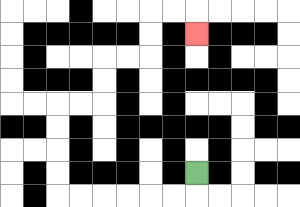{'start': '[8, 7]', 'end': '[8, 1]', 'path_directions': 'D,L,L,L,L,L,L,U,U,U,U,R,R,U,U,R,R,U,U,R,R,D', 'path_coordinates': '[[8, 7], [8, 8], [7, 8], [6, 8], [5, 8], [4, 8], [3, 8], [2, 8], [2, 7], [2, 6], [2, 5], [2, 4], [3, 4], [4, 4], [4, 3], [4, 2], [5, 2], [6, 2], [6, 1], [6, 0], [7, 0], [8, 0], [8, 1]]'}